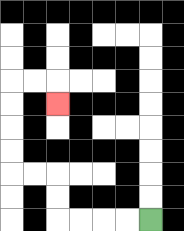{'start': '[6, 9]', 'end': '[2, 4]', 'path_directions': 'L,L,L,L,U,U,L,L,U,U,U,U,R,R,D', 'path_coordinates': '[[6, 9], [5, 9], [4, 9], [3, 9], [2, 9], [2, 8], [2, 7], [1, 7], [0, 7], [0, 6], [0, 5], [0, 4], [0, 3], [1, 3], [2, 3], [2, 4]]'}